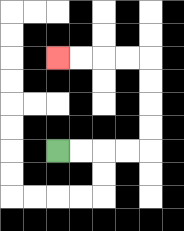{'start': '[2, 6]', 'end': '[2, 2]', 'path_directions': 'R,R,R,R,U,U,U,U,L,L,L,L', 'path_coordinates': '[[2, 6], [3, 6], [4, 6], [5, 6], [6, 6], [6, 5], [6, 4], [6, 3], [6, 2], [5, 2], [4, 2], [3, 2], [2, 2]]'}